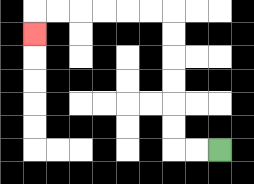{'start': '[9, 6]', 'end': '[1, 1]', 'path_directions': 'L,L,U,U,U,U,U,U,L,L,L,L,L,L,D', 'path_coordinates': '[[9, 6], [8, 6], [7, 6], [7, 5], [7, 4], [7, 3], [7, 2], [7, 1], [7, 0], [6, 0], [5, 0], [4, 0], [3, 0], [2, 0], [1, 0], [1, 1]]'}